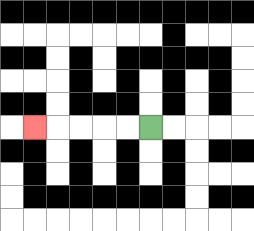{'start': '[6, 5]', 'end': '[1, 5]', 'path_directions': 'L,L,L,L,L', 'path_coordinates': '[[6, 5], [5, 5], [4, 5], [3, 5], [2, 5], [1, 5]]'}